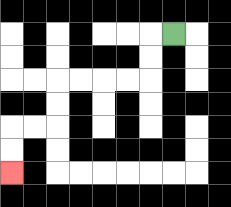{'start': '[7, 1]', 'end': '[0, 7]', 'path_directions': 'L,D,D,L,L,L,L,D,D,L,L,D,D', 'path_coordinates': '[[7, 1], [6, 1], [6, 2], [6, 3], [5, 3], [4, 3], [3, 3], [2, 3], [2, 4], [2, 5], [1, 5], [0, 5], [0, 6], [0, 7]]'}